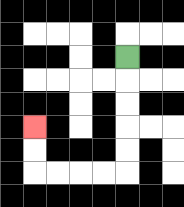{'start': '[5, 2]', 'end': '[1, 5]', 'path_directions': 'D,D,D,D,D,L,L,L,L,U,U', 'path_coordinates': '[[5, 2], [5, 3], [5, 4], [5, 5], [5, 6], [5, 7], [4, 7], [3, 7], [2, 7], [1, 7], [1, 6], [1, 5]]'}